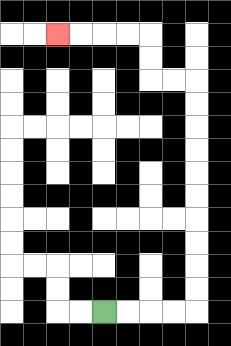{'start': '[4, 13]', 'end': '[2, 1]', 'path_directions': 'R,R,R,R,U,U,U,U,U,U,U,U,U,U,L,L,U,U,L,L,L,L', 'path_coordinates': '[[4, 13], [5, 13], [6, 13], [7, 13], [8, 13], [8, 12], [8, 11], [8, 10], [8, 9], [8, 8], [8, 7], [8, 6], [8, 5], [8, 4], [8, 3], [7, 3], [6, 3], [6, 2], [6, 1], [5, 1], [4, 1], [3, 1], [2, 1]]'}